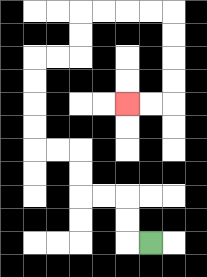{'start': '[6, 10]', 'end': '[5, 4]', 'path_directions': 'L,U,U,L,L,U,U,L,L,U,U,U,U,R,R,U,U,R,R,R,R,D,D,D,D,L,L', 'path_coordinates': '[[6, 10], [5, 10], [5, 9], [5, 8], [4, 8], [3, 8], [3, 7], [3, 6], [2, 6], [1, 6], [1, 5], [1, 4], [1, 3], [1, 2], [2, 2], [3, 2], [3, 1], [3, 0], [4, 0], [5, 0], [6, 0], [7, 0], [7, 1], [7, 2], [7, 3], [7, 4], [6, 4], [5, 4]]'}